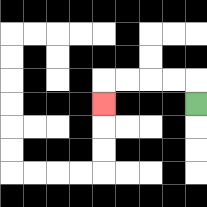{'start': '[8, 4]', 'end': '[4, 4]', 'path_directions': 'U,L,L,L,L,D', 'path_coordinates': '[[8, 4], [8, 3], [7, 3], [6, 3], [5, 3], [4, 3], [4, 4]]'}